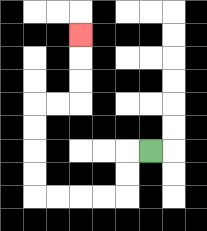{'start': '[6, 6]', 'end': '[3, 1]', 'path_directions': 'L,D,D,L,L,L,L,U,U,U,U,R,R,U,U,U', 'path_coordinates': '[[6, 6], [5, 6], [5, 7], [5, 8], [4, 8], [3, 8], [2, 8], [1, 8], [1, 7], [1, 6], [1, 5], [1, 4], [2, 4], [3, 4], [3, 3], [3, 2], [3, 1]]'}